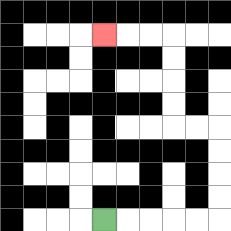{'start': '[4, 9]', 'end': '[4, 1]', 'path_directions': 'R,R,R,R,R,U,U,U,U,L,L,U,U,U,U,L,L,L', 'path_coordinates': '[[4, 9], [5, 9], [6, 9], [7, 9], [8, 9], [9, 9], [9, 8], [9, 7], [9, 6], [9, 5], [8, 5], [7, 5], [7, 4], [7, 3], [7, 2], [7, 1], [6, 1], [5, 1], [4, 1]]'}